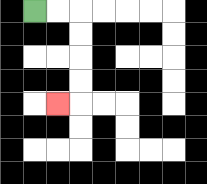{'start': '[1, 0]', 'end': '[2, 4]', 'path_directions': 'R,R,D,D,D,D,L', 'path_coordinates': '[[1, 0], [2, 0], [3, 0], [3, 1], [3, 2], [3, 3], [3, 4], [2, 4]]'}